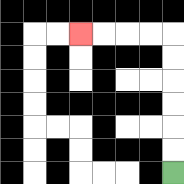{'start': '[7, 7]', 'end': '[3, 1]', 'path_directions': 'U,U,U,U,U,U,L,L,L,L', 'path_coordinates': '[[7, 7], [7, 6], [7, 5], [7, 4], [7, 3], [7, 2], [7, 1], [6, 1], [5, 1], [4, 1], [3, 1]]'}